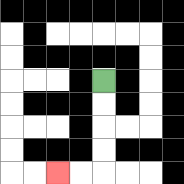{'start': '[4, 3]', 'end': '[2, 7]', 'path_directions': 'D,D,D,D,L,L', 'path_coordinates': '[[4, 3], [4, 4], [4, 5], [4, 6], [4, 7], [3, 7], [2, 7]]'}